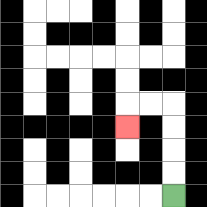{'start': '[7, 8]', 'end': '[5, 5]', 'path_directions': 'U,U,U,U,L,L,D', 'path_coordinates': '[[7, 8], [7, 7], [7, 6], [7, 5], [7, 4], [6, 4], [5, 4], [5, 5]]'}